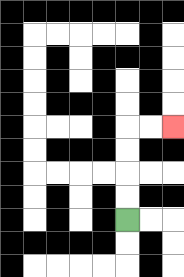{'start': '[5, 9]', 'end': '[7, 5]', 'path_directions': 'U,U,U,U,R,R', 'path_coordinates': '[[5, 9], [5, 8], [5, 7], [5, 6], [5, 5], [6, 5], [7, 5]]'}